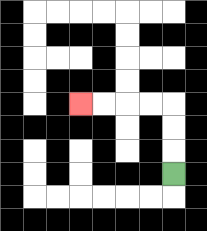{'start': '[7, 7]', 'end': '[3, 4]', 'path_directions': 'U,U,U,L,L,L,L', 'path_coordinates': '[[7, 7], [7, 6], [7, 5], [7, 4], [6, 4], [5, 4], [4, 4], [3, 4]]'}